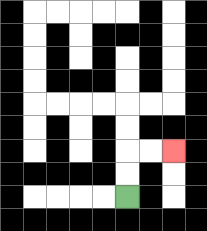{'start': '[5, 8]', 'end': '[7, 6]', 'path_directions': 'U,U,R,R', 'path_coordinates': '[[5, 8], [5, 7], [5, 6], [6, 6], [7, 6]]'}